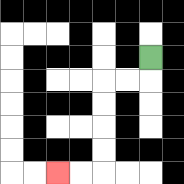{'start': '[6, 2]', 'end': '[2, 7]', 'path_directions': 'D,L,L,D,D,D,D,L,L', 'path_coordinates': '[[6, 2], [6, 3], [5, 3], [4, 3], [4, 4], [4, 5], [4, 6], [4, 7], [3, 7], [2, 7]]'}